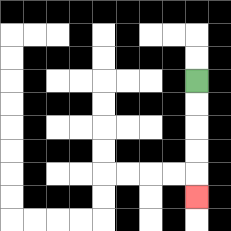{'start': '[8, 3]', 'end': '[8, 8]', 'path_directions': 'D,D,D,D,D', 'path_coordinates': '[[8, 3], [8, 4], [8, 5], [8, 6], [8, 7], [8, 8]]'}